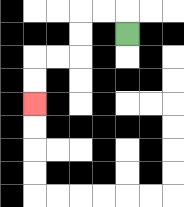{'start': '[5, 1]', 'end': '[1, 4]', 'path_directions': 'U,L,L,D,D,L,L,D,D', 'path_coordinates': '[[5, 1], [5, 0], [4, 0], [3, 0], [3, 1], [3, 2], [2, 2], [1, 2], [1, 3], [1, 4]]'}